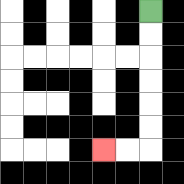{'start': '[6, 0]', 'end': '[4, 6]', 'path_directions': 'D,D,D,D,D,D,L,L', 'path_coordinates': '[[6, 0], [6, 1], [6, 2], [6, 3], [6, 4], [6, 5], [6, 6], [5, 6], [4, 6]]'}